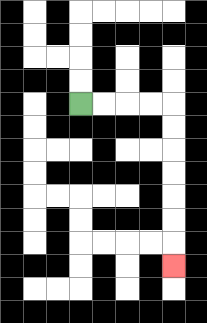{'start': '[3, 4]', 'end': '[7, 11]', 'path_directions': 'R,R,R,R,D,D,D,D,D,D,D', 'path_coordinates': '[[3, 4], [4, 4], [5, 4], [6, 4], [7, 4], [7, 5], [7, 6], [7, 7], [7, 8], [7, 9], [7, 10], [7, 11]]'}